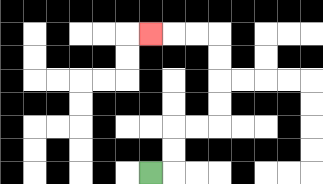{'start': '[6, 7]', 'end': '[6, 1]', 'path_directions': 'R,U,U,R,R,U,U,U,U,L,L,L', 'path_coordinates': '[[6, 7], [7, 7], [7, 6], [7, 5], [8, 5], [9, 5], [9, 4], [9, 3], [9, 2], [9, 1], [8, 1], [7, 1], [6, 1]]'}